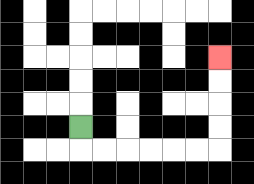{'start': '[3, 5]', 'end': '[9, 2]', 'path_directions': 'D,R,R,R,R,R,R,U,U,U,U', 'path_coordinates': '[[3, 5], [3, 6], [4, 6], [5, 6], [6, 6], [7, 6], [8, 6], [9, 6], [9, 5], [9, 4], [9, 3], [9, 2]]'}